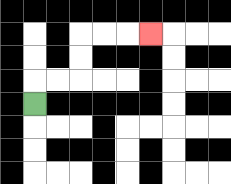{'start': '[1, 4]', 'end': '[6, 1]', 'path_directions': 'U,R,R,U,U,R,R,R', 'path_coordinates': '[[1, 4], [1, 3], [2, 3], [3, 3], [3, 2], [3, 1], [4, 1], [5, 1], [6, 1]]'}